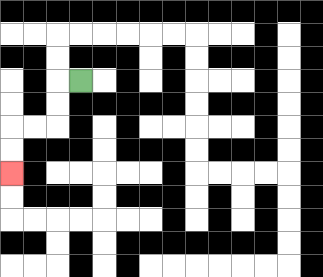{'start': '[3, 3]', 'end': '[0, 7]', 'path_directions': 'L,D,D,L,L,D,D', 'path_coordinates': '[[3, 3], [2, 3], [2, 4], [2, 5], [1, 5], [0, 5], [0, 6], [0, 7]]'}